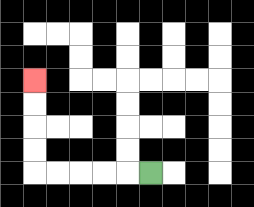{'start': '[6, 7]', 'end': '[1, 3]', 'path_directions': 'L,L,L,L,L,U,U,U,U', 'path_coordinates': '[[6, 7], [5, 7], [4, 7], [3, 7], [2, 7], [1, 7], [1, 6], [1, 5], [1, 4], [1, 3]]'}